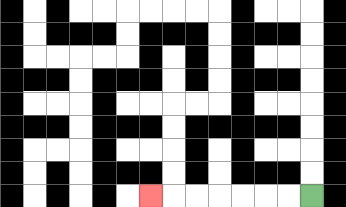{'start': '[13, 8]', 'end': '[6, 8]', 'path_directions': 'L,L,L,L,L,L,L', 'path_coordinates': '[[13, 8], [12, 8], [11, 8], [10, 8], [9, 8], [8, 8], [7, 8], [6, 8]]'}